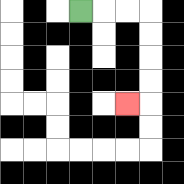{'start': '[3, 0]', 'end': '[5, 4]', 'path_directions': 'R,R,R,D,D,D,D,L', 'path_coordinates': '[[3, 0], [4, 0], [5, 0], [6, 0], [6, 1], [6, 2], [6, 3], [6, 4], [5, 4]]'}